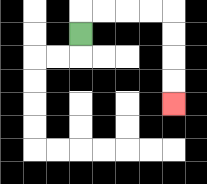{'start': '[3, 1]', 'end': '[7, 4]', 'path_directions': 'U,R,R,R,R,D,D,D,D', 'path_coordinates': '[[3, 1], [3, 0], [4, 0], [5, 0], [6, 0], [7, 0], [7, 1], [7, 2], [7, 3], [7, 4]]'}